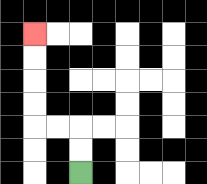{'start': '[3, 7]', 'end': '[1, 1]', 'path_directions': 'U,U,L,L,U,U,U,U', 'path_coordinates': '[[3, 7], [3, 6], [3, 5], [2, 5], [1, 5], [1, 4], [1, 3], [1, 2], [1, 1]]'}